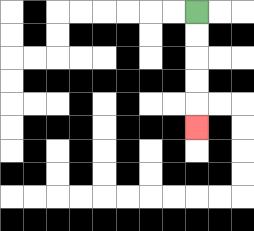{'start': '[8, 0]', 'end': '[8, 5]', 'path_directions': 'D,D,D,D,D', 'path_coordinates': '[[8, 0], [8, 1], [8, 2], [8, 3], [8, 4], [8, 5]]'}